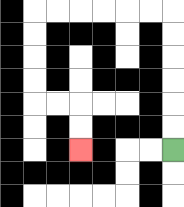{'start': '[7, 6]', 'end': '[3, 6]', 'path_directions': 'U,U,U,U,U,U,L,L,L,L,L,L,D,D,D,D,R,R,D,D', 'path_coordinates': '[[7, 6], [7, 5], [7, 4], [7, 3], [7, 2], [7, 1], [7, 0], [6, 0], [5, 0], [4, 0], [3, 0], [2, 0], [1, 0], [1, 1], [1, 2], [1, 3], [1, 4], [2, 4], [3, 4], [3, 5], [3, 6]]'}